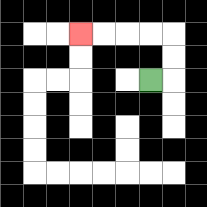{'start': '[6, 3]', 'end': '[3, 1]', 'path_directions': 'R,U,U,L,L,L,L', 'path_coordinates': '[[6, 3], [7, 3], [7, 2], [7, 1], [6, 1], [5, 1], [4, 1], [3, 1]]'}